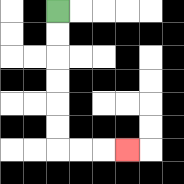{'start': '[2, 0]', 'end': '[5, 6]', 'path_directions': 'D,D,D,D,D,D,R,R,R', 'path_coordinates': '[[2, 0], [2, 1], [2, 2], [2, 3], [2, 4], [2, 5], [2, 6], [3, 6], [4, 6], [5, 6]]'}